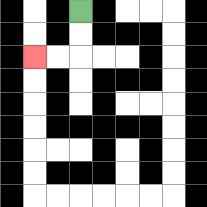{'start': '[3, 0]', 'end': '[1, 2]', 'path_directions': 'D,D,L,L', 'path_coordinates': '[[3, 0], [3, 1], [3, 2], [2, 2], [1, 2]]'}